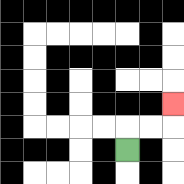{'start': '[5, 6]', 'end': '[7, 4]', 'path_directions': 'U,R,R,U', 'path_coordinates': '[[5, 6], [5, 5], [6, 5], [7, 5], [7, 4]]'}